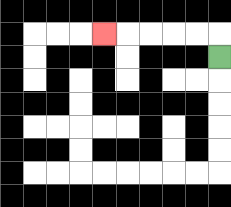{'start': '[9, 2]', 'end': '[4, 1]', 'path_directions': 'U,L,L,L,L,L', 'path_coordinates': '[[9, 2], [9, 1], [8, 1], [7, 1], [6, 1], [5, 1], [4, 1]]'}